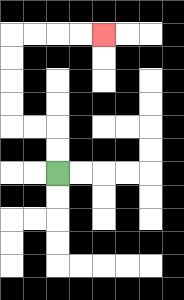{'start': '[2, 7]', 'end': '[4, 1]', 'path_directions': 'U,U,L,L,U,U,U,U,R,R,R,R', 'path_coordinates': '[[2, 7], [2, 6], [2, 5], [1, 5], [0, 5], [0, 4], [0, 3], [0, 2], [0, 1], [1, 1], [2, 1], [3, 1], [4, 1]]'}